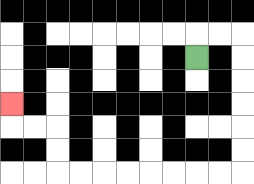{'start': '[8, 2]', 'end': '[0, 4]', 'path_directions': 'U,R,R,D,D,D,D,D,D,L,L,L,L,L,L,L,L,U,U,L,L,U', 'path_coordinates': '[[8, 2], [8, 1], [9, 1], [10, 1], [10, 2], [10, 3], [10, 4], [10, 5], [10, 6], [10, 7], [9, 7], [8, 7], [7, 7], [6, 7], [5, 7], [4, 7], [3, 7], [2, 7], [2, 6], [2, 5], [1, 5], [0, 5], [0, 4]]'}